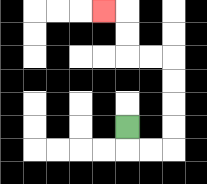{'start': '[5, 5]', 'end': '[4, 0]', 'path_directions': 'D,R,R,U,U,U,U,L,L,U,U,L', 'path_coordinates': '[[5, 5], [5, 6], [6, 6], [7, 6], [7, 5], [7, 4], [7, 3], [7, 2], [6, 2], [5, 2], [5, 1], [5, 0], [4, 0]]'}